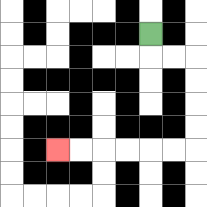{'start': '[6, 1]', 'end': '[2, 6]', 'path_directions': 'D,R,R,D,D,D,D,L,L,L,L,L,L', 'path_coordinates': '[[6, 1], [6, 2], [7, 2], [8, 2], [8, 3], [8, 4], [8, 5], [8, 6], [7, 6], [6, 6], [5, 6], [4, 6], [3, 6], [2, 6]]'}